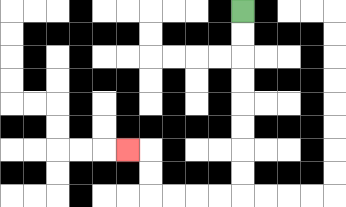{'start': '[10, 0]', 'end': '[5, 6]', 'path_directions': 'D,D,D,D,D,D,D,D,L,L,L,L,U,U,L', 'path_coordinates': '[[10, 0], [10, 1], [10, 2], [10, 3], [10, 4], [10, 5], [10, 6], [10, 7], [10, 8], [9, 8], [8, 8], [7, 8], [6, 8], [6, 7], [6, 6], [5, 6]]'}